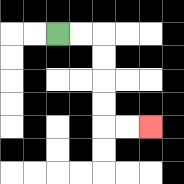{'start': '[2, 1]', 'end': '[6, 5]', 'path_directions': 'R,R,D,D,D,D,R,R', 'path_coordinates': '[[2, 1], [3, 1], [4, 1], [4, 2], [4, 3], [4, 4], [4, 5], [5, 5], [6, 5]]'}